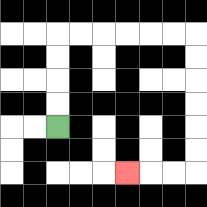{'start': '[2, 5]', 'end': '[5, 7]', 'path_directions': 'U,U,U,U,R,R,R,R,R,R,D,D,D,D,D,D,L,L,L', 'path_coordinates': '[[2, 5], [2, 4], [2, 3], [2, 2], [2, 1], [3, 1], [4, 1], [5, 1], [6, 1], [7, 1], [8, 1], [8, 2], [8, 3], [8, 4], [8, 5], [8, 6], [8, 7], [7, 7], [6, 7], [5, 7]]'}